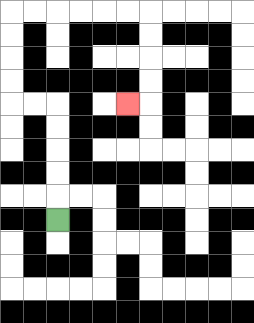{'start': '[2, 9]', 'end': '[5, 4]', 'path_directions': 'U,U,U,U,U,L,L,U,U,U,U,R,R,R,R,R,R,D,D,D,D,L', 'path_coordinates': '[[2, 9], [2, 8], [2, 7], [2, 6], [2, 5], [2, 4], [1, 4], [0, 4], [0, 3], [0, 2], [0, 1], [0, 0], [1, 0], [2, 0], [3, 0], [4, 0], [5, 0], [6, 0], [6, 1], [6, 2], [6, 3], [6, 4], [5, 4]]'}